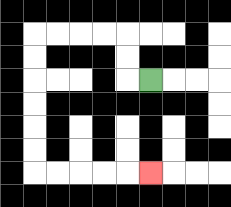{'start': '[6, 3]', 'end': '[6, 7]', 'path_directions': 'L,U,U,L,L,L,L,D,D,D,D,D,D,R,R,R,R,R', 'path_coordinates': '[[6, 3], [5, 3], [5, 2], [5, 1], [4, 1], [3, 1], [2, 1], [1, 1], [1, 2], [1, 3], [1, 4], [1, 5], [1, 6], [1, 7], [2, 7], [3, 7], [4, 7], [5, 7], [6, 7]]'}